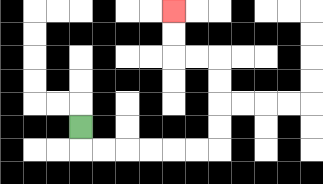{'start': '[3, 5]', 'end': '[7, 0]', 'path_directions': 'D,R,R,R,R,R,R,U,U,U,U,L,L,U,U', 'path_coordinates': '[[3, 5], [3, 6], [4, 6], [5, 6], [6, 6], [7, 6], [8, 6], [9, 6], [9, 5], [9, 4], [9, 3], [9, 2], [8, 2], [7, 2], [7, 1], [7, 0]]'}